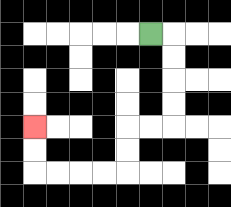{'start': '[6, 1]', 'end': '[1, 5]', 'path_directions': 'R,D,D,D,D,L,L,D,D,L,L,L,L,U,U', 'path_coordinates': '[[6, 1], [7, 1], [7, 2], [7, 3], [7, 4], [7, 5], [6, 5], [5, 5], [5, 6], [5, 7], [4, 7], [3, 7], [2, 7], [1, 7], [1, 6], [1, 5]]'}